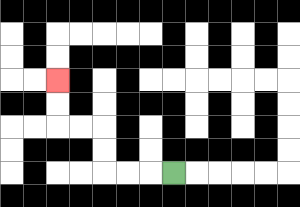{'start': '[7, 7]', 'end': '[2, 3]', 'path_directions': 'L,L,L,U,U,L,L,U,U', 'path_coordinates': '[[7, 7], [6, 7], [5, 7], [4, 7], [4, 6], [4, 5], [3, 5], [2, 5], [2, 4], [2, 3]]'}